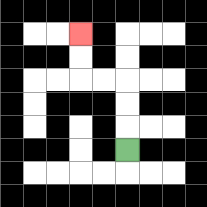{'start': '[5, 6]', 'end': '[3, 1]', 'path_directions': 'U,U,U,L,L,U,U', 'path_coordinates': '[[5, 6], [5, 5], [5, 4], [5, 3], [4, 3], [3, 3], [3, 2], [3, 1]]'}